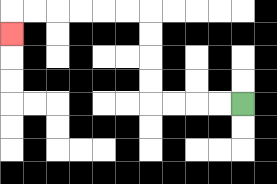{'start': '[10, 4]', 'end': '[0, 1]', 'path_directions': 'L,L,L,L,U,U,U,U,L,L,L,L,L,L,D', 'path_coordinates': '[[10, 4], [9, 4], [8, 4], [7, 4], [6, 4], [6, 3], [6, 2], [6, 1], [6, 0], [5, 0], [4, 0], [3, 0], [2, 0], [1, 0], [0, 0], [0, 1]]'}